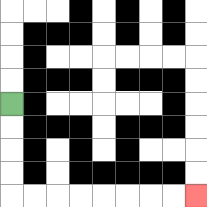{'start': '[0, 4]', 'end': '[8, 8]', 'path_directions': 'D,D,D,D,R,R,R,R,R,R,R,R', 'path_coordinates': '[[0, 4], [0, 5], [0, 6], [0, 7], [0, 8], [1, 8], [2, 8], [3, 8], [4, 8], [5, 8], [6, 8], [7, 8], [8, 8]]'}